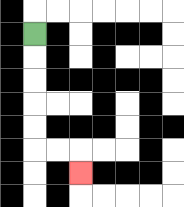{'start': '[1, 1]', 'end': '[3, 7]', 'path_directions': 'D,D,D,D,D,R,R,D', 'path_coordinates': '[[1, 1], [1, 2], [1, 3], [1, 4], [1, 5], [1, 6], [2, 6], [3, 6], [3, 7]]'}